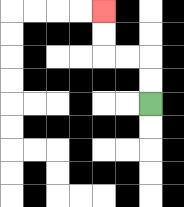{'start': '[6, 4]', 'end': '[4, 0]', 'path_directions': 'U,U,L,L,U,U', 'path_coordinates': '[[6, 4], [6, 3], [6, 2], [5, 2], [4, 2], [4, 1], [4, 0]]'}